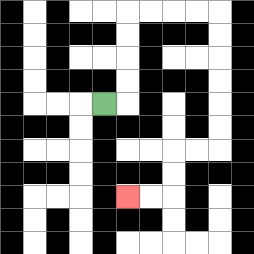{'start': '[4, 4]', 'end': '[5, 8]', 'path_directions': 'R,U,U,U,U,R,R,R,R,D,D,D,D,D,D,L,L,D,D,L,L', 'path_coordinates': '[[4, 4], [5, 4], [5, 3], [5, 2], [5, 1], [5, 0], [6, 0], [7, 0], [8, 0], [9, 0], [9, 1], [9, 2], [9, 3], [9, 4], [9, 5], [9, 6], [8, 6], [7, 6], [7, 7], [7, 8], [6, 8], [5, 8]]'}